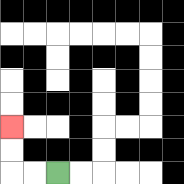{'start': '[2, 7]', 'end': '[0, 5]', 'path_directions': 'L,L,U,U', 'path_coordinates': '[[2, 7], [1, 7], [0, 7], [0, 6], [0, 5]]'}